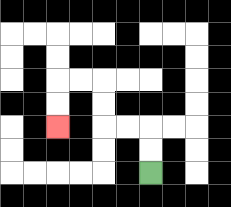{'start': '[6, 7]', 'end': '[2, 5]', 'path_directions': 'U,U,L,L,U,U,L,L,D,D', 'path_coordinates': '[[6, 7], [6, 6], [6, 5], [5, 5], [4, 5], [4, 4], [4, 3], [3, 3], [2, 3], [2, 4], [2, 5]]'}